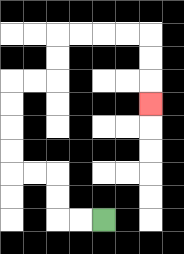{'start': '[4, 9]', 'end': '[6, 4]', 'path_directions': 'L,L,U,U,L,L,U,U,U,U,R,R,U,U,R,R,R,R,D,D,D', 'path_coordinates': '[[4, 9], [3, 9], [2, 9], [2, 8], [2, 7], [1, 7], [0, 7], [0, 6], [0, 5], [0, 4], [0, 3], [1, 3], [2, 3], [2, 2], [2, 1], [3, 1], [4, 1], [5, 1], [6, 1], [6, 2], [6, 3], [6, 4]]'}